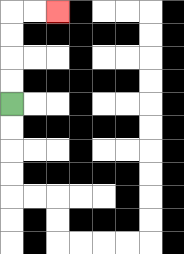{'start': '[0, 4]', 'end': '[2, 0]', 'path_directions': 'U,U,U,U,R,R', 'path_coordinates': '[[0, 4], [0, 3], [0, 2], [0, 1], [0, 0], [1, 0], [2, 0]]'}